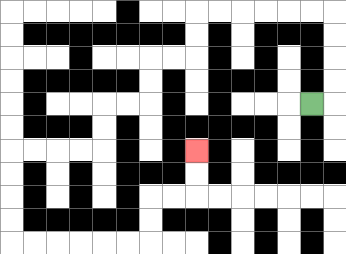{'start': '[13, 4]', 'end': '[8, 6]', 'path_directions': 'R,U,U,U,U,L,L,L,L,L,L,D,D,L,L,D,D,L,L,D,D,L,L,L,L,D,D,D,D,R,R,R,R,R,R,U,U,R,R,U,U', 'path_coordinates': '[[13, 4], [14, 4], [14, 3], [14, 2], [14, 1], [14, 0], [13, 0], [12, 0], [11, 0], [10, 0], [9, 0], [8, 0], [8, 1], [8, 2], [7, 2], [6, 2], [6, 3], [6, 4], [5, 4], [4, 4], [4, 5], [4, 6], [3, 6], [2, 6], [1, 6], [0, 6], [0, 7], [0, 8], [0, 9], [0, 10], [1, 10], [2, 10], [3, 10], [4, 10], [5, 10], [6, 10], [6, 9], [6, 8], [7, 8], [8, 8], [8, 7], [8, 6]]'}